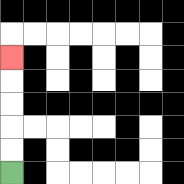{'start': '[0, 7]', 'end': '[0, 2]', 'path_directions': 'U,U,U,U,U', 'path_coordinates': '[[0, 7], [0, 6], [0, 5], [0, 4], [0, 3], [0, 2]]'}